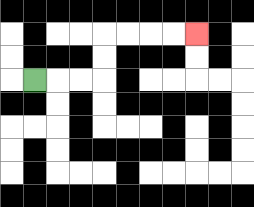{'start': '[1, 3]', 'end': '[8, 1]', 'path_directions': 'R,R,R,U,U,R,R,R,R', 'path_coordinates': '[[1, 3], [2, 3], [3, 3], [4, 3], [4, 2], [4, 1], [5, 1], [6, 1], [7, 1], [8, 1]]'}